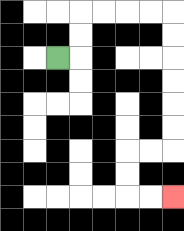{'start': '[2, 2]', 'end': '[7, 8]', 'path_directions': 'R,U,U,R,R,R,R,D,D,D,D,D,D,L,L,D,D,R,R', 'path_coordinates': '[[2, 2], [3, 2], [3, 1], [3, 0], [4, 0], [5, 0], [6, 0], [7, 0], [7, 1], [7, 2], [7, 3], [7, 4], [7, 5], [7, 6], [6, 6], [5, 6], [5, 7], [5, 8], [6, 8], [7, 8]]'}